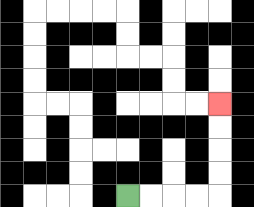{'start': '[5, 8]', 'end': '[9, 4]', 'path_directions': 'R,R,R,R,U,U,U,U', 'path_coordinates': '[[5, 8], [6, 8], [7, 8], [8, 8], [9, 8], [9, 7], [9, 6], [9, 5], [9, 4]]'}